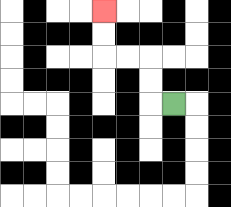{'start': '[7, 4]', 'end': '[4, 0]', 'path_directions': 'L,U,U,L,L,U,U', 'path_coordinates': '[[7, 4], [6, 4], [6, 3], [6, 2], [5, 2], [4, 2], [4, 1], [4, 0]]'}